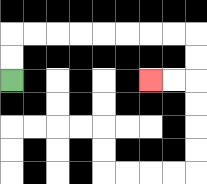{'start': '[0, 3]', 'end': '[6, 3]', 'path_directions': 'U,U,R,R,R,R,R,R,R,R,D,D,L,L', 'path_coordinates': '[[0, 3], [0, 2], [0, 1], [1, 1], [2, 1], [3, 1], [4, 1], [5, 1], [6, 1], [7, 1], [8, 1], [8, 2], [8, 3], [7, 3], [6, 3]]'}